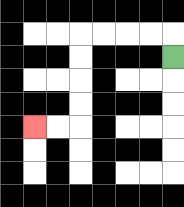{'start': '[7, 2]', 'end': '[1, 5]', 'path_directions': 'U,L,L,L,L,D,D,D,D,L,L', 'path_coordinates': '[[7, 2], [7, 1], [6, 1], [5, 1], [4, 1], [3, 1], [3, 2], [3, 3], [3, 4], [3, 5], [2, 5], [1, 5]]'}